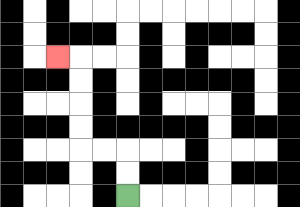{'start': '[5, 8]', 'end': '[2, 2]', 'path_directions': 'U,U,L,L,U,U,U,U,L', 'path_coordinates': '[[5, 8], [5, 7], [5, 6], [4, 6], [3, 6], [3, 5], [3, 4], [3, 3], [3, 2], [2, 2]]'}